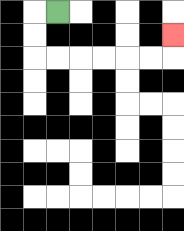{'start': '[2, 0]', 'end': '[7, 1]', 'path_directions': 'L,D,D,R,R,R,R,R,R,U', 'path_coordinates': '[[2, 0], [1, 0], [1, 1], [1, 2], [2, 2], [3, 2], [4, 2], [5, 2], [6, 2], [7, 2], [7, 1]]'}